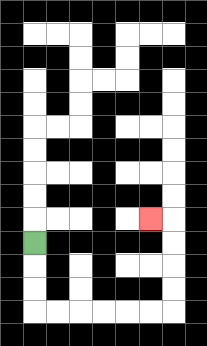{'start': '[1, 10]', 'end': '[6, 9]', 'path_directions': 'D,D,D,R,R,R,R,R,R,U,U,U,U,L', 'path_coordinates': '[[1, 10], [1, 11], [1, 12], [1, 13], [2, 13], [3, 13], [4, 13], [5, 13], [6, 13], [7, 13], [7, 12], [7, 11], [7, 10], [7, 9], [6, 9]]'}